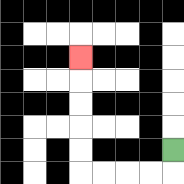{'start': '[7, 6]', 'end': '[3, 2]', 'path_directions': 'D,L,L,L,L,U,U,U,U,U', 'path_coordinates': '[[7, 6], [7, 7], [6, 7], [5, 7], [4, 7], [3, 7], [3, 6], [3, 5], [3, 4], [3, 3], [3, 2]]'}